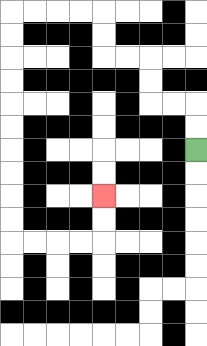{'start': '[8, 6]', 'end': '[4, 8]', 'path_directions': 'U,U,L,L,U,U,L,L,U,U,L,L,L,L,D,D,D,D,D,D,D,D,D,D,R,R,R,R,U,U', 'path_coordinates': '[[8, 6], [8, 5], [8, 4], [7, 4], [6, 4], [6, 3], [6, 2], [5, 2], [4, 2], [4, 1], [4, 0], [3, 0], [2, 0], [1, 0], [0, 0], [0, 1], [0, 2], [0, 3], [0, 4], [0, 5], [0, 6], [0, 7], [0, 8], [0, 9], [0, 10], [1, 10], [2, 10], [3, 10], [4, 10], [4, 9], [4, 8]]'}